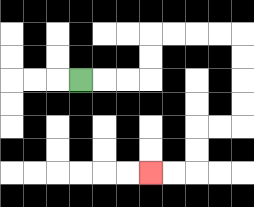{'start': '[3, 3]', 'end': '[6, 7]', 'path_directions': 'R,R,R,U,U,R,R,R,R,D,D,D,D,L,L,D,D,L,L', 'path_coordinates': '[[3, 3], [4, 3], [5, 3], [6, 3], [6, 2], [6, 1], [7, 1], [8, 1], [9, 1], [10, 1], [10, 2], [10, 3], [10, 4], [10, 5], [9, 5], [8, 5], [8, 6], [8, 7], [7, 7], [6, 7]]'}